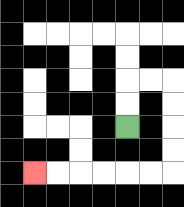{'start': '[5, 5]', 'end': '[1, 7]', 'path_directions': 'U,U,R,R,D,D,D,D,L,L,L,L,L,L', 'path_coordinates': '[[5, 5], [5, 4], [5, 3], [6, 3], [7, 3], [7, 4], [7, 5], [7, 6], [7, 7], [6, 7], [5, 7], [4, 7], [3, 7], [2, 7], [1, 7]]'}